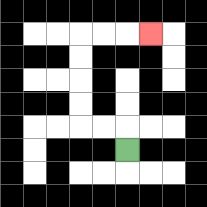{'start': '[5, 6]', 'end': '[6, 1]', 'path_directions': 'U,L,L,U,U,U,U,R,R,R', 'path_coordinates': '[[5, 6], [5, 5], [4, 5], [3, 5], [3, 4], [3, 3], [3, 2], [3, 1], [4, 1], [5, 1], [6, 1]]'}